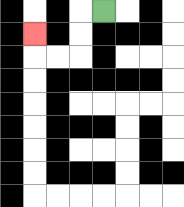{'start': '[4, 0]', 'end': '[1, 1]', 'path_directions': 'L,D,D,L,L,U', 'path_coordinates': '[[4, 0], [3, 0], [3, 1], [3, 2], [2, 2], [1, 2], [1, 1]]'}